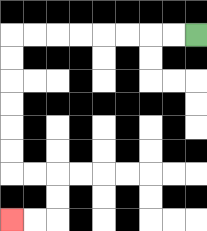{'start': '[8, 1]', 'end': '[0, 9]', 'path_directions': 'L,L,L,L,L,L,L,L,D,D,D,D,D,D,R,R,D,D,L,L', 'path_coordinates': '[[8, 1], [7, 1], [6, 1], [5, 1], [4, 1], [3, 1], [2, 1], [1, 1], [0, 1], [0, 2], [0, 3], [0, 4], [0, 5], [0, 6], [0, 7], [1, 7], [2, 7], [2, 8], [2, 9], [1, 9], [0, 9]]'}